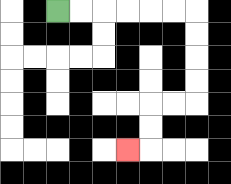{'start': '[2, 0]', 'end': '[5, 6]', 'path_directions': 'R,R,R,R,R,R,D,D,D,D,L,L,D,D,L', 'path_coordinates': '[[2, 0], [3, 0], [4, 0], [5, 0], [6, 0], [7, 0], [8, 0], [8, 1], [8, 2], [8, 3], [8, 4], [7, 4], [6, 4], [6, 5], [6, 6], [5, 6]]'}